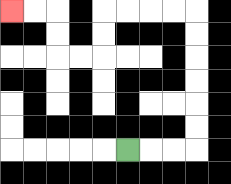{'start': '[5, 6]', 'end': '[0, 0]', 'path_directions': 'R,R,R,U,U,U,U,U,U,L,L,L,L,D,D,L,L,U,U,L,L', 'path_coordinates': '[[5, 6], [6, 6], [7, 6], [8, 6], [8, 5], [8, 4], [8, 3], [8, 2], [8, 1], [8, 0], [7, 0], [6, 0], [5, 0], [4, 0], [4, 1], [4, 2], [3, 2], [2, 2], [2, 1], [2, 0], [1, 0], [0, 0]]'}